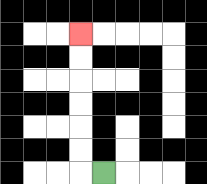{'start': '[4, 7]', 'end': '[3, 1]', 'path_directions': 'L,U,U,U,U,U,U', 'path_coordinates': '[[4, 7], [3, 7], [3, 6], [3, 5], [3, 4], [3, 3], [3, 2], [3, 1]]'}